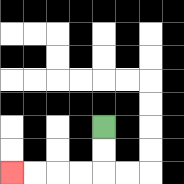{'start': '[4, 5]', 'end': '[0, 7]', 'path_directions': 'D,D,L,L,L,L', 'path_coordinates': '[[4, 5], [4, 6], [4, 7], [3, 7], [2, 7], [1, 7], [0, 7]]'}